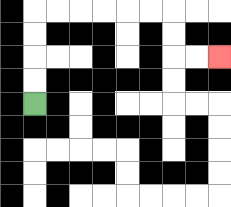{'start': '[1, 4]', 'end': '[9, 2]', 'path_directions': 'U,U,U,U,R,R,R,R,R,R,D,D,R,R', 'path_coordinates': '[[1, 4], [1, 3], [1, 2], [1, 1], [1, 0], [2, 0], [3, 0], [4, 0], [5, 0], [6, 0], [7, 0], [7, 1], [7, 2], [8, 2], [9, 2]]'}